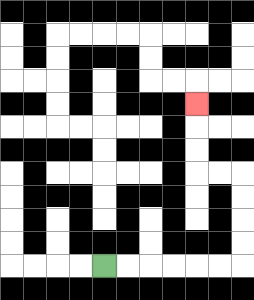{'start': '[4, 11]', 'end': '[8, 4]', 'path_directions': 'R,R,R,R,R,R,U,U,U,U,L,L,U,U,U', 'path_coordinates': '[[4, 11], [5, 11], [6, 11], [7, 11], [8, 11], [9, 11], [10, 11], [10, 10], [10, 9], [10, 8], [10, 7], [9, 7], [8, 7], [8, 6], [8, 5], [8, 4]]'}